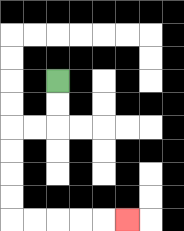{'start': '[2, 3]', 'end': '[5, 9]', 'path_directions': 'D,D,L,L,D,D,D,D,R,R,R,R,R', 'path_coordinates': '[[2, 3], [2, 4], [2, 5], [1, 5], [0, 5], [0, 6], [0, 7], [0, 8], [0, 9], [1, 9], [2, 9], [3, 9], [4, 9], [5, 9]]'}